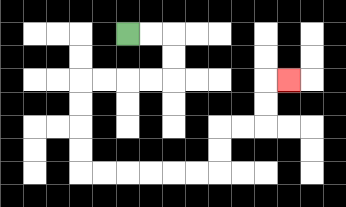{'start': '[5, 1]', 'end': '[12, 3]', 'path_directions': 'R,R,D,D,L,L,L,L,D,D,D,D,R,R,R,R,R,R,U,U,R,R,U,U,R', 'path_coordinates': '[[5, 1], [6, 1], [7, 1], [7, 2], [7, 3], [6, 3], [5, 3], [4, 3], [3, 3], [3, 4], [3, 5], [3, 6], [3, 7], [4, 7], [5, 7], [6, 7], [7, 7], [8, 7], [9, 7], [9, 6], [9, 5], [10, 5], [11, 5], [11, 4], [11, 3], [12, 3]]'}